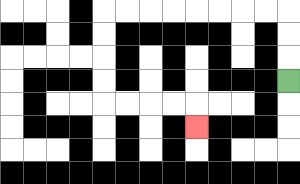{'start': '[12, 3]', 'end': '[8, 5]', 'path_directions': 'U,U,U,L,L,L,L,L,L,L,L,D,D,D,D,R,R,R,R,D', 'path_coordinates': '[[12, 3], [12, 2], [12, 1], [12, 0], [11, 0], [10, 0], [9, 0], [8, 0], [7, 0], [6, 0], [5, 0], [4, 0], [4, 1], [4, 2], [4, 3], [4, 4], [5, 4], [6, 4], [7, 4], [8, 4], [8, 5]]'}